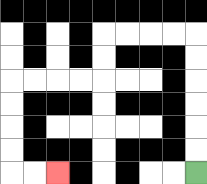{'start': '[8, 7]', 'end': '[2, 7]', 'path_directions': 'U,U,U,U,U,U,L,L,L,L,D,D,L,L,L,L,D,D,D,D,R,R', 'path_coordinates': '[[8, 7], [8, 6], [8, 5], [8, 4], [8, 3], [8, 2], [8, 1], [7, 1], [6, 1], [5, 1], [4, 1], [4, 2], [4, 3], [3, 3], [2, 3], [1, 3], [0, 3], [0, 4], [0, 5], [0, 6], [0, 7], [1, 7], [2, 7]]'}